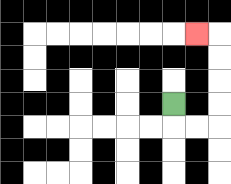{'start': '[7, 4]', 'end': '[8, 1]', 'path_directions': 'D,R,R,U,U,U,U,L', 'path_coordinates': '[[7, 4], [7, 5], [8, 5], [9, 5], [9, 4], [9, 3], [9, 2], [9, 1], [8, 1]]'}